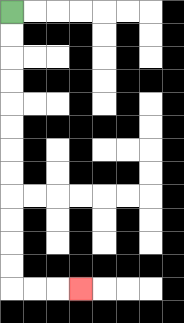{'start': '[0, 0]', 'end': '[3, 12]', 'path_directions': 'D,D,D,D,D,D,D,D,D,D,D,D,R,R,R', 'path_coordinates': '[[0, 0], [0, 1], [0, 2], [0, 3], [0, 4], [0, 5], [0, 6], [0, 7], [0, 8], [0, 9], [0, 10], [0, 11], [0, 12], [1, 12], [2, 12], [3, 12]]'}